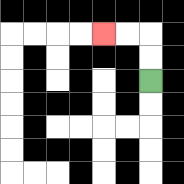{'start': '[6, 3]', 'end': '[4, 1]', 'path_directions': 'U,U,L,L', 'path_coordinates': '[[6, 3], [6, 2], [6, 1], [5, 1], [4, 1]]'}